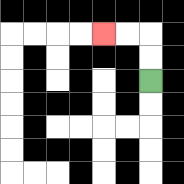{'start': '[6, 3]', 'end': '[4, 1]', 'path_directions': 'U,U,L,L', 'path_coordinates': '[[6, 3], [6, 2], [6, 1], [5, 1], [4, 1]]'}